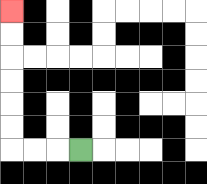{'start': '[3, 6]', 'end': '[0, 0]', 'path_directions': 'L,L,L,U,U,U,U,U,U', 'path_coordinates': '[[3, 6], [2, 6], [1, 6], [0, 6], [0, 5], [0, 4], [0, 3], [0, 2], [0, 1], [0, 0]]'}